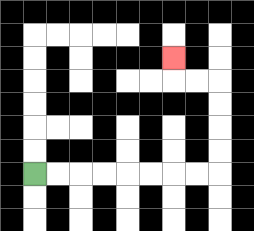{'start': '[1, 7]', 'end': '[7, 2]', 'path_directions': 'R,R,R,R,R,R,R,R,U,U,U,U,L,L,U', 'path_coordinates': '[[1, 7], [2, 7], [3, 7], [4, 7], [5, 7], [6, 7], [7, 7], [8, 7], [9, 7], [9, 6], [9, 5], [9, 4], [9, 3], [8, 3], [7, 3], [7, 2]]'}